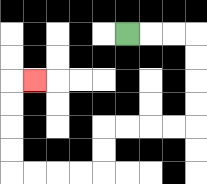{'start': '[5, 1]', 'end': '[1, 3]', 'path_directions': 'R,R,R,D,D,D,D,L,L,L,L,D,D,L,L,L,L,U,U,U,U,R', 'path_coordinates': '[[5, 1], [6, 1], [7, 1], [8, 1], [8, 2], [8, 3], [8, 4], [8, 5], [7, 5], [6, 5], [5, 5], [4, 5], [4, 6], [4, 7], [3, 7], [2, 7], [1, 7], [0, 7], [0, 6], [0, 5], [0, 4], [0, 3], [1, 3]]'}